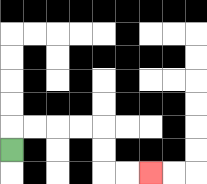{'start': '[0, 6]', 'end': '[6, 7]', 'path_directions': 'U,R,R,R,R,D,D,R,R', 'path_coordinates': '[[0, 6], [0, 5], [1, 5], [2, 5], [3, 5], [4, 5], [4, 6], [4, 7], [5, 7], [6, 7]]'}